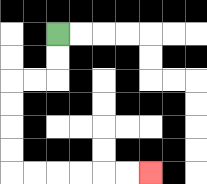{'start': '[2, 1]', 'end': '[6, 7]', 'path_directions': 'D,D,L,L,D,D,D,D,R,R,R,R,R,R', 'path_coordinates': '[[2, 1], [2, 2], [2, 3], [1, 3], [0, 3], [0, 4], [0, 5], [0, 6], [0, 7], [1, 7], [2, 7], [3, 7], [4, 7], [5, 7], [6, 7]]'}